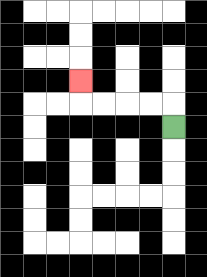{'start': '[7, 5]', 'end': '[3, 3]', 'path_directions': 'U,L,L,L,L,U', 'path_coordinates': '[[7, 5], [7, 4], [6, 4], [5, 4], [4, 4], [3, 4], [3, 3]]'}